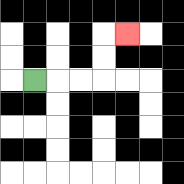{'start': '[1, 3]', 'end': '[5, 1]', 'path_directions': 'R,R,R,U,U,R', 'path_coordinates': '[[1, 3], [2, 3], [3, 3], [4, 3], [4, 2], [4, 1], [5, 1]]'}